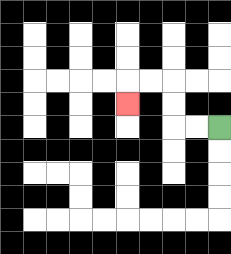{'start': '[9, 5]', 'end': '[5, 4]', 'path_directions': 'L,L,U,U,L,L,D', 'path_coordinates': '[[9, 5], [8, 5], [7, 5], [7, 4], [7, 3], [6, 3], [5, 3], [5, 4]]'}